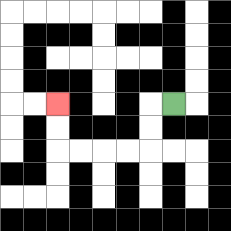{'start': '[7, 4]', 'end': '[2, 4]', 'path_directions': 'L,D,D,L,L,L,L,U,U', 'path_coordinates': '[[7, 4], [6, 4], [6, 5], [6, 6], [5, 6], [4, 6], [3, 6], [2, 6], [2, 5], [2, 4]]'}